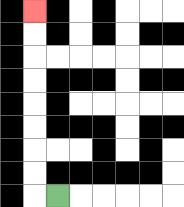{'start': '[2, 8]', 'end': '[1, 0]', 'path_directions': 'L,U,U,U,U,U,U,U,U', 'path_coordinates': '[[2, 8], [1, 8], [1, 7], [1, 6], [1, 5], [1, 4], [1, 3], [1, 2], [1, 1], [1, 0]]'}